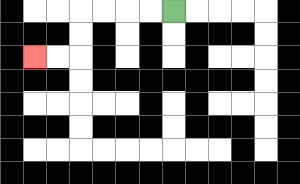{'start': '[7, 0]', 'end': '[1, 2]', 'path_directions': 'L,L,L,L,D,D,L,L', 'path_coordinates': '[[7, 0], [6, 0], [5, 0], [4, 0], [3, 0], [3, 1], [3, 2], [2, 2], [1, 2]]'}